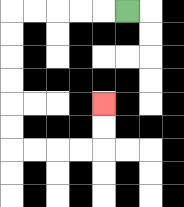{'start': '[5, 0]', 'end': '[4, 4]', 'path_directions': 'L,L,L,L,L,D,D,D,D,D,D,R,R,R,R,U,U', 'path_coordinates': '[[5, 0], [4, 0], [3, 0], [2, 0], [1, 0], [0, 0], [0, 1], [0, 2], [0, 3], [0, 4], [0, 5], [0, 6], [1, 6], [2, 6], [3, 6], [4, 6], [4, 5], [4, 4]]'}